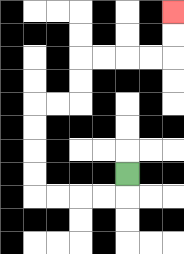{'start': '[5, 7]', 'end': '[7, 0]', 'path_directions': 'D,L,L,L,L,U,U,U,U,R,R,U,U,R,R,R,R,U,U', 'path_coordinates': '[[5, 7], [5, 8], [4, 8], [3, 8], [2, 8], [1, 8], [1, 7], [1, 6], [1, 5], [1, 4], [2, 4], [3, 4], [3, 3], [3, 2], [4, 2], [5, 2], [6, 2], [7, 2], [7, 1], [7, 0]]'}